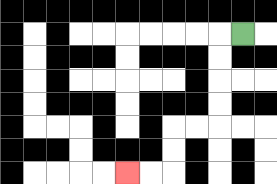{'start': '[10, 1]', 'end': '[5, 7]', 'path_directions': 'L,D,D,D,D,L,L,D,D,L,L', 'path_coordinates': '[[10, 1], [9, 1], [9, 2], [9, 3], [9, 4], [9, 5], [8, 5], [7, 5], [7, 6], [7, 7], [6, 7], [5, 7]]'}